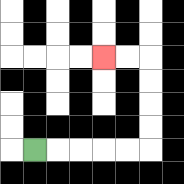{'start': '[1, 6]', 'end': '[4, 2]', 'path_directions': 'R,R,R,R,R,U,U,U,U,L,L', 'path_coordinates': '[[1, 6], [2, 6], [3, 6], [4, 6], [5, 6], [6, 6], [6, 5], [6, 4], [6, 3], [6, 2], [5, 2], [4, 2]]'}